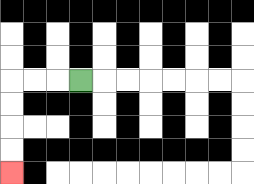{'start': '[3, 3]', 'end': '[0, 7]', 'path_directions': 'L,L,L,D,D,D,D', 'path_coordinates': '[[3, 3], [2, 3], [1, 3], [0, 3], [0, 4], [0, 5], [0, 6], [0, 7]]'}